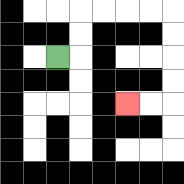{'start': '[2, 2]', 'end': '[5, 4]', 'path_directions': 'R,U,U,R,R,R,R,D,D,D,D,L,L', 'path_coordinates': '[[2, 2], [3, 2], [3, 1], [3, 0], [4, 0], [5, 0], [6, 0], [7, 0], [7, 1], [7, 2], [7, 3], [7, 4], [6, 4], [5, 4]]'}